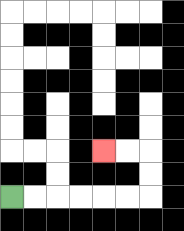{'start': '[0, 8]', 'end': '[4, 6]', 'path_directions': 'R,R,R,R,R,R,U,U,L,L', 'path_coordinates': '[[0, 8], [1, 8], [2, 8], [3, 8], [4, 8], [5, 8], [6, 8], [6, 7], [6, 6], [5, 6], [4, 6]]'}